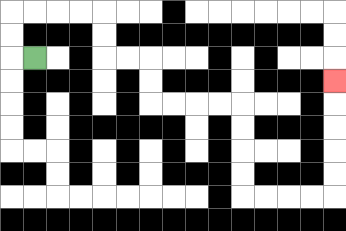{'start': '[1, 2]', 'end': '[14, 3]', 'path_directions': 'L,U,U,R,R,R,R,D,D,R,R,D,D,R,R,R,R,D,D,D,D,R,R,R,R,U,U,U,U,U', 'path_coordinates': '[[1, 2], [0, 2], [0, 1], [0, 0], [1, 0], [2, 0], [3, 0], [4, 0], [4, 1], [4, 2], [5, 2], [6, 2], [6, 3], [6, 4], [7, 4], [8, 4], [9, 4], [10, 4], [10, 5], [10, 6], [10, 7], [10, 8], [11, 8], [12, 8], [13, 8], [14, 8], [14, 7], [14, 6], [14, 5], [14, 4], [14, 3]]'}